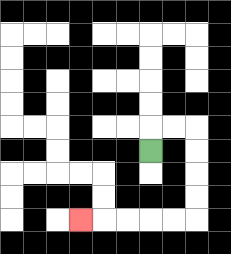{'start': '[6, 6]', 'end': '[3, 9]', 'path_directions': 'U,R,R,D,D,D,D,L,L,L,L,L', 'path_coordinates': '[[6, 6], [6, 5], [7, 5], [8, 5], [8, 6], [8, 7], [8, 8], [8, 9], [7, 9], [6, 9], [5, 9], [4, 9], [3, 9]]'}